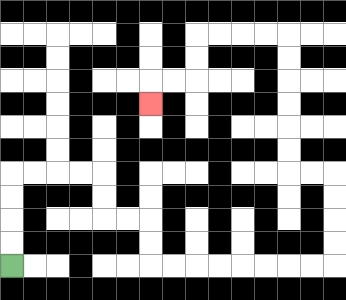{'start': '[0, 11]', 'end': '[6, 4]', 'path_directions': 'U,U,U,U,R,R,R,R,D,D,R,R,D,D,R,R,R,R,R,R,R,R,U,U,U,U,L,L,U,U,U,U,U,U,L,L,L,L,D,D,L,L,D', 'path_coordinates': '[[0, 11], [0, 10], [0, 9], [0, 8], [0, 7], [1, 7], [2, 7], [3, 7], [4, 7], [4, 8], [4, 9], [5, 9], [6, 9], [6, 10], [6, 11], [7, 11], [8, 11], [9, 11], [10, 11], [11, 11], [12, 11], [13, 11], [14, 11], [14, 10], [14, 9], [14, 8], [14, 7], [13, 7], [12, 7], [12, 6], [12, 5], [12, 4], [12, 3], [12, 2], [12, 1], [11, 1], [10, 1], [9, 1], [8, 1], [8, 2], [8, 3], [7, 3], [6, 3], [6, 4]]'}